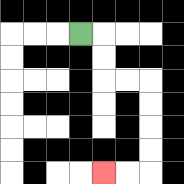{'start': '[3, 1]', 'end': '[4, 7]', 'path_directions': 'R,D,D,R,R,D,D,D,D,L,L', 'path_coordinates': '[[3, 1], [4, 1], [4, 2], [4, 3], [5, 3], [6, 3], [6, 4], [6, 5], [6, 6], [6, 7], [5, 7], [4, 7]]'}